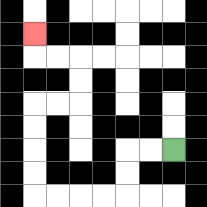{'start': '[7, 6]', 'end': '[1, 1]', 'path_directions': 'L,L,D,D,L,L,L,L,U,U,U,U,R,R,U,U,L,L,U', 'path_coordinates': '[[7, 6], [6, 6], [5, 6], [5, 7], [5, 8], [4, 8], [3, 8], [2, 8], [1, 8], [1, 7], [1, 6], [1, 5], [1, 4], [2, 4], [3, 4], [3, 3], [3, 2], [2, 2], [1, 2], [1, 1]]'}